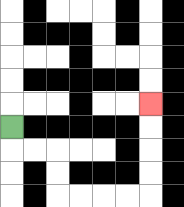{'start': '[0, 5]', 'end': '[6, 4]', 'path_directions': 'D,R,R,D,D,R,R,R,R,U,U,U,U', 'path_coordinates': '[[0, 5], [0, 6], [1, 6], [2, 6], [2, 7], [2, 8], [3, 8], [4, 8], [5, 8], [6, 8], [6, 7], [6, 6], [6, 5], [6, 4]]'}